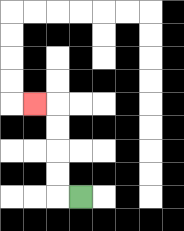{'start': '[3, 8]', 'end': '[1, 4]', 'path_directions': 'L,U,U,U,U,L', 'path_coordinates': '[[3, 8], [2, 8], [2, 7], [2, 6], [2, 5], [2, 4], [1, 4]]'}